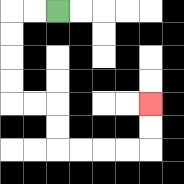{'start': '[2, 0]', 'end': '[6, 4]', 'path_directions': 'L,L,D,D,D,D,R,R,D,D,R,R,R,R,U,U', 'path_coordinates': '[[2, 0], [1, 0], [0, 0], [0, 1], [0, 2], [0, 3], [0, 4], [1, 4], [2, 4], [2, 5], [2, 6], [3, 6], [4, 6], [5, 6], [6, 6], [6, 5], [6, 4]]'}